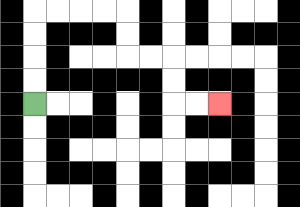{'start': '[1, 4]', 'end': '[9, 4]', 'path_directions': 'U,U,U,U,R,R,R,R,D,D,R,R,D,D,R,R', 'path_coordinates': '[[1, 4], [1, 3], [1, 2], [1, 1], [1, 0], [2, 0], [3, 0], [4, 0], [5, 0], [5, 1], [5, 2], [6, 2], [7, 2], [7, 3], [7, 4], [8, 4], [9, 4]]'}